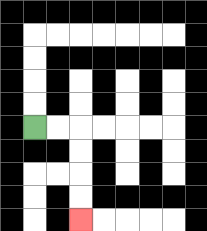{'start': '[1, 5]', 'end': '[3, 9]', 'path_directions': 'R,R,D,D,D,D', 'path_coordinates': '[[1, 5], [2, 5], [3, 5], [3, 6], [3, 7], [3, 8], [3, 9]]'}